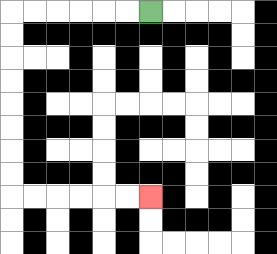{'start': '[6, 0]', 'end': '[6, 8]', 'path_directions': 'L,L,L,L,L,L,D,D,D,D,D,D,D,D,R,R,R,R,R,R', 'path_coordinates': '[[6, 0], [5, 0], [4, 0], [3, 0], [2, 0], [1, 0], [0, 0], [0, 1], [0, 2], [0, 3], [0, 4], [0, 5], [0, 6], [0, 7], [0, 8], [1, 8], [2, 8], [3, 8], [4, 8], [5, 8], [6, 8]]'}